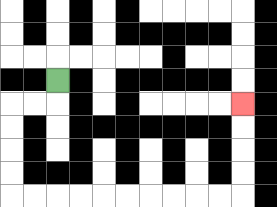{'start': '[2, 3]', 'end': '[10, 4]', 'path_directions': 'D,L,L,D,D,D,D,R,R,R,R,R,R,R,R,R,R,U,U,U,U', 'path_coordinates': '[[2, 3], [2, 4], [1, 4], [0, 4], [0, 5], [0, 6], [0, 7], [0, 8], [1, 8], [2, 8], [3, 8], [4, 8], [5, 8], [6, 8], [7, 8], [8, 8], [9, 8], [10, 8], [10, 7], [10, 6], [10, 5], [10, 4]]'}